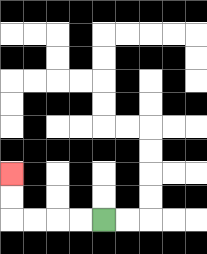{'start': '[4, 9]', 'end': '[0, 7]', 'path_directions': 'L,L,L,L,U,U', 'path_coordinates': '[[4, 9], [3, 9], [2, 9], [1, 9], [0, 9], [0, 8], [0, 7]]'}